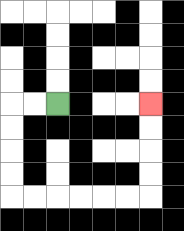{'start': '[2, 4]', 'end': '[6, 4]', 'path_directions': 'L,L,D,D,D,D,R,R,R,R,R,R,U,U,U,U', 'path_coordinates': '[[2, 4], [1, 4], [0, 4], [0, 5], [0, 6], [0, 7], [0, 8], [1, 8], [2, 8], [3, 8], [4, 8], [5, 8], [6, 8], [6, 7], [6, 6], [6, 5], [6, 4]]'}